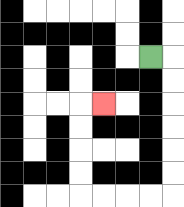{'start': '[6, 2]', 'end': '[4, 4]', 'path_directions': 'R,D,D,D,D,D,D,L,L,L,L,U,U,U,U,R', 'path_coordinates': '[[6, 2], [7, 2], [7, 3], [7, 4], [7, 5], [7, 6], [7, 7], [7, 8], [6, 8], [5, 8], [4, 8], [3, 8], [3, 7], [3, 6], [3, 5], [3, 4], [4, 4]]'}